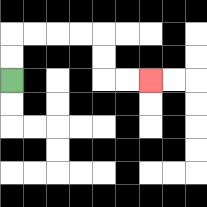{'start': '[0, 3]', 'end': '[6, 3]', 'path_directions': 'U,U,R,R,R,R,D,D,R,R', 'path_coordinates': '[[0, 3], [0, 2], [0, 1], [1, 1], [2, 1], [3, 1], [4, 1], [4, 2], [4, 3], [5, 3], [6, 3]]'}